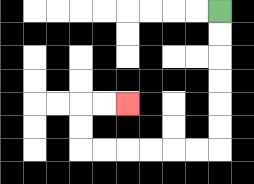{'start': '[9, 0]', 'end': '[5, 4]', 'path_directions': 'D,D,D,D,D,D,L,L,L,L,L,L,U,U,R,R', 'path_coordinates': '[[9, 0], [9, 1], [9, 2], [9, 3], [9, 4], [9, 5], [9, 6], [8, 6], [7, 6], [6, 6], [5, 6], [4, 6], [3, 6], [3, 5], [3, 4], [4, 4], [5, 4]]'}